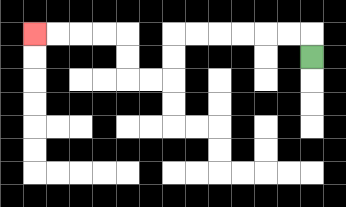{'start': '[13, 2]', 'end': '[1, 1]', 'path_directions': 'U,L,L,L,L,L,L,D,D,L,L,U,U,L,L,L,L', 'path_coordinates': '[[13, 2], [13, 1], [12, 1], [11, 1], [10, 1], [9, 1], [8, 1], [7, 1], [7, 2], [7, 3], [6, 3], [5, 3], [5, 2], [5, 1], [4, 1], [3, 1], [2, 1], [1, 1]]'}